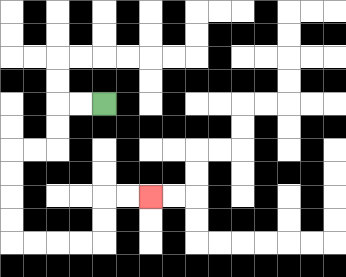{'start': '[4, 4]', 'end': '[6, 8]', 'path_directions': 'L,L,D,D,L,L,D,D,D,D,R,R,R,R,U,U,R,R', 'path_coordinates': '[[4, 4], [3, 4], [2, 4], [2, 5], [2, 6], [1, 6], [0, 6], [0, 7], [0, 8], [0, 9], [0, 10], [1, 10], [2, 10], [3, 10], [4, 10], [4, 9], [4, 8], [5, 8], [6, 8]]'}